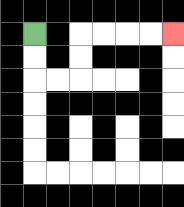{'start': '[1, 1]', 'end': '[7, 1]', 'path_directions': 'D,D,R,R,U,U,R,R,R,R', 'path_coordinates': '[[1, 1], [1, 2], [1, 3], [2, 3], [3, 3], [3, 2], [3, 1], [4, 1], [5, 1], [6, 1], [7, 1]]'}